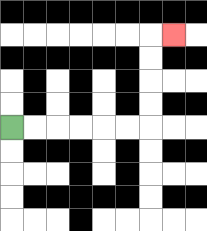{'start': '[0, 5]', 'end': '[7, 1]', 'path_directions': 'R,R,R,R,R,R,U,U,U,U,R', 'path_coordinates': '[[0, 5], [1, 5], [2, 5], [3, 5], [4, 5], [5, 5], [6, 5], [6, 4], [6, 3], [6, 2], [6, 1], [7, 1]]'}